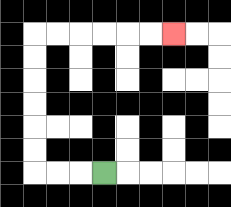{'start': '[4, 7]', 'end': '[7, 1]', 'path_directions': 'L,L,L,U,U,U,U,U,U,R,R,R,R,R,R', 'path_coordinates': '[[4, 7], [3, 7], [2, 7], [1, 7], [1, 6], [1, 5], [1, 4], [1, 3], [1, 2], [1, 1], [2, 1], [3, 1], [4, 1], [5, 1], [6, 1], [7, 1]]'}